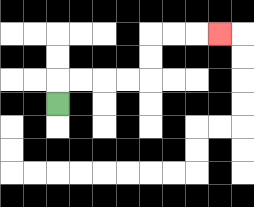{'start': '[2, 4]', 'end': '[9, 1]', 'path_directions': 'U,R,R,R,R,U,U,R,R,R', 'path_coordinates': '[[2, 4], [2, 3], [3, 3], [4, 3], [5, 3], [6, 3], [6, 2], [6, 1], [7, 1], [8, 1], [9, 1]]'}